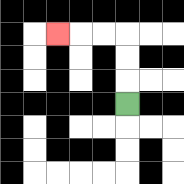{'start': '[5, 4]', 'end': '[2, 1]', 'path_directions': 'U,U,U,L,L,L', 'path_coordinates': '[[5, 4], [5, 3], [5, 2], [5, 1], [4, 1], [3, 1], [2, 1]]'}